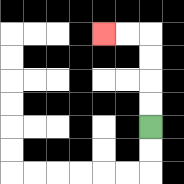{'start': '[6, 5]', 'end': '[4, 1]', 'path_directions': 'U,U,U,U,L,L', 'path_coordinates': '[[6, 5], [6, 4], [6, 3], [6, 2], [6, 1], [5, 1], [4, 1]]'}